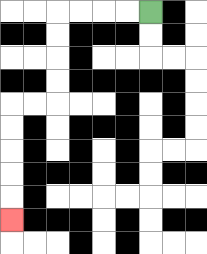{'start': '[6, 0]', 'end': '[0, 9]', 'path_directions': 'L,L,L,L,D,D,D,D,L,L,D,D,D,D,D', 'path_coordinates': '[[6, 0], [5, 0], [4, 0], [3, 0], [2, 0], [2, 1], [2, 2], [2, 3], [2, 4], [1, 4], [0, 4], [0, 5], [0, 6], [0, 7], [0, 8], [0, 9]]'}